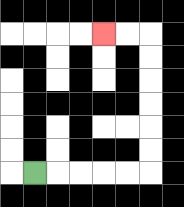{'start': '[1, 7]', 'end': '[4, 1]', 'path_directions': 'R,R,R,R,R,U,U,U,U,U,U,L,L', 'path_coordinates': '[[1, 7], [2, 7], [3, 7], [4, 7], [5, 7], [6, 7], [6, 6], [6, 5], [6, 4], [6, 3], [6, 2], [6, 1], [5, 1], [4, 1]]'}